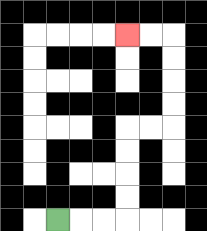{'start': '[2, 9]', 'end': '[5, 1]', 'path_directions': 'R,R,R,U,U,U,U,R,R,U,U,U,U,L,L', 'path_coordinates': '[[2, 9], [3, 9], [4, 9], [5, 9], [5, 8], [5, 7], [5, 6], [5, 5], [6, 5], [7, 5], [7, 4], [7, 3], [7, 2], [7, 1], [6, 1], [5, 1]]'}